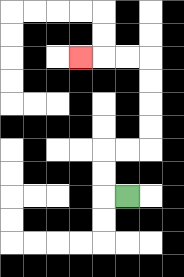{'start': '[5, 8]', 'end': '[3, 2]', 'path_directions': 'L,U,U,R,R,U,U,U,U,L,L,L', 'path_coordinates': '[[5, 8], [4, 8], [4, 7], [4, 6], [5, 6], [6, 6], [6, 5], [6, 4], [6, 3], [6, 2], [5, 2], [4, 2], [3, 2]]'}